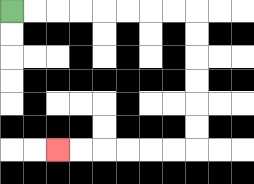{'start': '[0, 0]', 'end': '[2, 6]', 'path_directions': 'R,R,R,R,R,R,R,R,D,D,D,D,D,D,L,L,L,L,L,L', 'path_coordinates': '[[0, 0], [1, 0], [2, 0], [3, 0], [4, 0], [5, 0], [6, 0], [7, 0], [8, 0], [8, 1], [8, 2], [8, 3], [8, 4], [8, 5], [8, 6], [7, 6], [6, 6], [5, 6], [4, 6], [3, 6], [2, 6]]'}